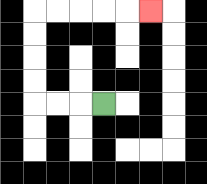{'start': '[4, 4]', 'end': '[6, 0]', 'path_directions': 'L,L,L,U,U,U,U,R,R,R,R,R', 'path_coordinates': '[[4, 4], [3, 4], [2, 4], [1, 4], [1, 3], [1, 2], [1, 1], [1, 0], [2, 0], [3, 0], [4, 0], [5, 0], [6, 0]]'}